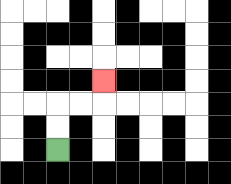{'start': '[2, 6]', 'end': '[4, 3]', 'path_directions': 'U,U,R,R,U', 'path_coordinates': '[[2, 6], [2, 5], [2, 4], [3, 4], [4, 4], [4, 3]]'}